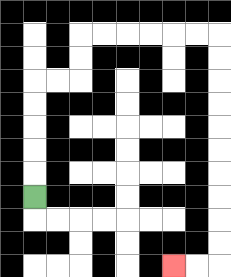{'start': '[1, 8]', 'end': '[7, 11]', 'path_directions': 'U,U,U,U,U,R,R,U,U,R,R,R,R,R,R,D,D,D,D,D,D,D,D,D,D,L,L', 'path_coordinates': '[[1, 8], [1, 7], [1, 6], [1, 5], [1, 4], [1, 3], [2, 3], [3, 3], [3, 2], [3, 1], [4, 1], [5, 1], [6, 1], [7, 1], [8, 1], [9, 1], [9, 2], [9, 3], [9, 4], [9, 5], [9, 6], [9, 7], [9, 8], [9, 9], [9, 10], [9, 11], [8, 11], [7, 11]]'}